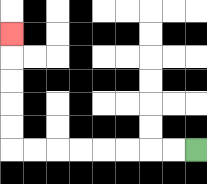{'start': '[8, 6]', 'end': '[0, 1]', 'path_directions': 'L,L,L,L,L,L,L,L,U,U,U,U,U', 'path_coordinates': '[[8, 6], [7, 6], [6, 6], [5, 6], [4, 6], [3, 6], [2, 6], [1, 6], [0, 6], [0, 5], [0, 4], [0, 3], [0, 2], [0, 1]]'}